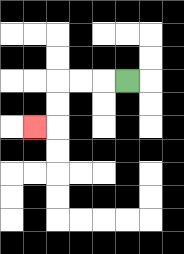{'start': '[5, 3]', 'end': '[1, 5]', 'path_directions': 'L,L,L,D,D,L', 'path_coordinates': '[[5, 3], [4, 3], [3, 3], [2, 3], [2, 4], [2, 5], [1, 5]]'}